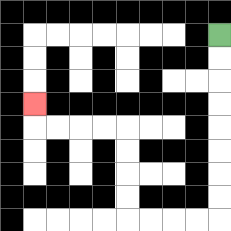{'start': '[9, 1]', 'end': '[1, 4]', 'path_directions': 'D,D,D,D,D,D,D,D,L,L,L,L,U,U,U,U,L,L,L,L,U', 'path_coordinates': '[[9, 1], [9, 2], [9, 3], [9, 4], [9, 5], [9, 6], [9, 7], [9, 8], [9, 9], [8, 9], [7, 9], [6, 9], [5, 9], [5, 8], [5, 7], [5, 6], [5, 5], [4, 5], [3, 5], [2, 5], [1, 5], [1, 4]]'}